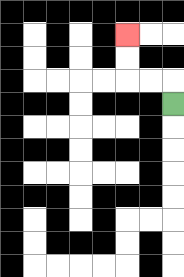{'start': '[7, 4]', 'end': '[5, 1]', 'path_directions': 'U,L,L,U,U', 'path_coordinates': '[[7, 4], [7, 3], [6, 3], [5, 3], [5, 2], [5, 1]]'}